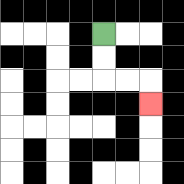{'start': '[4, 1]', 'end': '[6, 4]', 'path_directions': 'D,D,R,R,D', 'path_coordinates': '[[4, 1], [4, 2], [4, 3], [5, 3], [6, 3], [6, 4]]'}